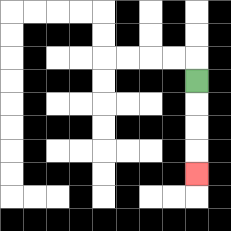{'start': '[8, 3]', 'end': '[8, 7]', 'path_directions': 'D,D,D,D', 'path_coordinates': '[[8, 3], [8, 4], [8, 5], [8, 6], [8, 7]]'}